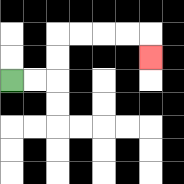{'start': '[0, 3]', 'end': '[6, 2]', 'path_directions': 'R,R,U,U,R,R,R,R,D', 'path_coordinates': '[[0, 3], [1, 3], [2, 3], [2, 2], [2, 1], [3, 1], [4, 1], [5, 1], [6, 1], [6, 2]]'}